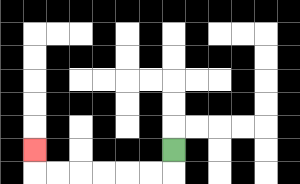{'start': '[7, 6]', 'end': '[1, 6]', 'path_directions': 'D,L,L,L,L,L,L,U', 'path_coordinates': '[[7, 6], [7, 7], [6, 7], [5, 7], [4, 7], [3, 7], [2, 7], [1, 7], [1, 6]]'}